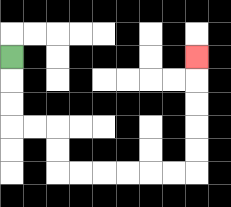{'start': '[0, 2]', 'end': '[8, 2]', 'path_directions': 'D,D,D,R,R,D,D,R,R,R,R,R,R,U,U,U,U,U', 'path_coordinates': '[[0, 2], [0, 3], [0, 4], [0, 5], [1, 5], [2, 5], [2, 6], [2, 7], [3, 7], [4, 7], [5, 7], [6, 7], [7, 7], [8, 7], [8, 6], [8, 5], [8, 4], [8, 3], [8, 2]]'}